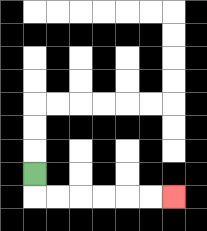{'start': '[1, 7]', 'end': '[7, 8]', 'path_directions': 'D,R,R,R,R,R,R', 'path_coordinates': '[[1, 7], [1, 8], [2, 8], [3, 8], [4, 8], [5, 8], [6, 8], [7, 8]]'}